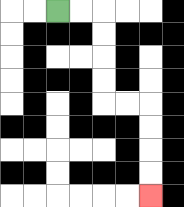{'start': '[2, 0]', 'end': '[6, 8]', 'path_directions': 'R,R,D,D,D,D,R,R,D,D,D,D', 'path_coordinates': '[[2, 0], [3, 0], [4, 0], [4, 1], [4, 2], [4, 3], [4, 4], [5, 4], [6, 4], [6, 5], [6, 6], [6, 7], [6, 8]]'}